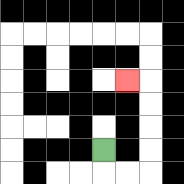{'start': '[4, 6]', 'end': '[5, 3]', 'path_directions': 'D,R,R,U,U,U,U,L', 'path_coordinates': '[[4, 6], [4, 7], [5, 7], [6, 7], [6, 6], [6, 5], [6, 4], [6, 3], [5, 3]]'}